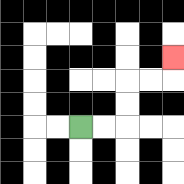{'start': '[3, 5]', 'end': '[7, 2]', 'path_directions': 'R,R,U,U,R,R,U', 'path_coordinates': '[[3, 5], [4, 5], [5, 5], [5, 4], [5, 3], [6, 3], [7, 3], [7, 2]]'}